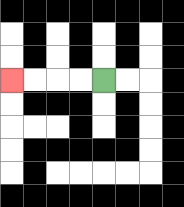{'start': '[4, 3]', 'end': '[0, 3]', 'path_directions': 'L,L,L,L', 'path_coordinates': '[[4, 3], [3, 3], [2, 3], [1, 3], [0, 3]]'}